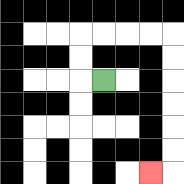{'start': '[4, 3]', 'end': '[6, 7]', 'path_directions': 'L,U,U,R,R,R,R,D,D,D,D,D,D,L', 'path_coordinates': '[[4, 3], [3, 3], [3, 2], [3, 1], [4, 1], [5, 1], [6, 1], [7, 1], [7, 2], [7, 3], [7, 4], [7, 5], [7, 6], [7, 7], [6, 7]]'}